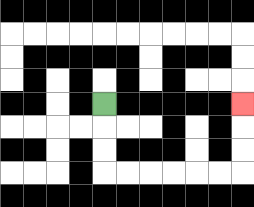{'start': '[4, 4]', 'end': '[10, 4]', 'path_directions': 'D,D,D,R,R,R,R,R,R,U,U,U', 'path_coordinates': '[[4, 4], [4, 5], [4, 6], [4, 7], [5, 7], [6, 7], [7, 7], [8, 7], [9, 7], [10, 7], [10, 6], [10, 5], [10, 4]]'}